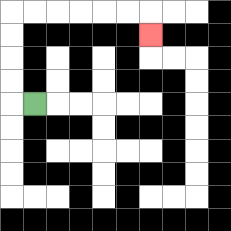{'start': '[1, 4]', 'end': '[6, 1]', 'path_directions': 'L,U,U,U,U,R,R,R,R,R,R,D', 'path_coordinates': '[[1, 4], [0, 4], [0, 3], [0, 2], [0, 1], [0, 0], [1, 0], [2, 0], [3, 0], [4, 0], [5, 0], [6, 0], [6, 1]]'}